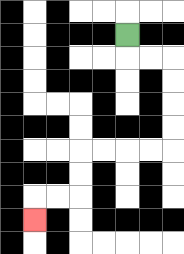{'start': '[5, 1]', 'end': '[1, 9]', 'path_directions': 'D,R,R,D,D,D,D,L,L,L,L,D,D,L,L,D', 'path_coordinates': '[[5, 1], [5, 2], [6, 2], [7, 2], [7, 3], [7, 4], [7, 5], [7, 6], [6, 6], [5, 6], [4, 6], [3, 6], [3, 7], [3, 8], [2, 8], [1, 8], [1, 9]]'}